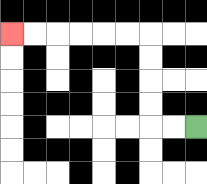{'start': '[8, 5]', 'end': '[0, 1]', 'path_directions': 'L,L,U,U,U,U,L,L,L,L,L,L', 'path_coordinates': '[[8, 5], [7, 5], [6, 5], [6, 4], [6, 3], [6, 2], [6, 1], [5, 1], [4, 1], [3, 1], [2, 1], [1, 1], [0, 1]]'}